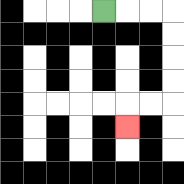{'start': '[4, 0]', 'end': '[5, 5]', 'path_directions': 'R,R,R,D,D,D,D,L,L,D', 'path_coordinates': '[[4, 0], [5, 0], [6, 0], [7, 0], [7, 1], [7, 2], [7, 3], [7, 4], [6, 4], [5, 4], [5, 5]]'}